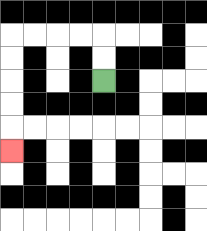{'start': '[4, 3]', 'end': '[0, 6]', 'path_directions': 'U,U,L,L,L,L,D,D,D,D,D', 'path_coordinates': '[[4, 3], [4, 2], [4, 1], [3, 1], [2, 1], [1, 1], [0, 1], [0, 2], [0, 3], [0, 4], [0, 5], [0, 6]]'}